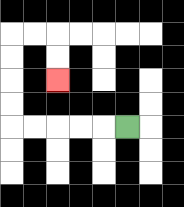{'start': '[5, 5]', 'end': '[2, 3]', 'path_directions': 'L,L,L,L,L,U,U,U,U,R,R,D,D', 'path_coordinates': '[[5, 5], [4, 5], [3, 5], [2, 5], [1, 5], [0, 5], [0, 4], [0, 3], [0, 2], [0, 1], [1, 1], [2, 1], [2, 2], [2, 3]]'}